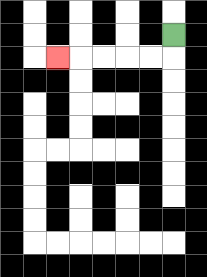{'start': '[7, 1]', 'end': '[2, 2]', 'path_directions': 'D,L,L,L,L,L', 'path_coordinates': '[[7, 1], [7, 2], [6, 2], [5, 2], [4, 2], [3, 2], [2, 2]]'}